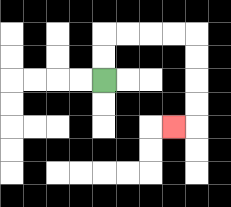{'start': '[4, 3]', 'end': '[7, 5]', 'path_directions': 'U,U,R,R,R,R,D,D,D,D,L', 'path_coordinates': '[[4, 3], [4, 2], [4, 1], [5, 1], [6, 1], [7, 1], [8, 1], [8, 2], [8, 3], [8, 4], [8, 5], [7, 5]]'}